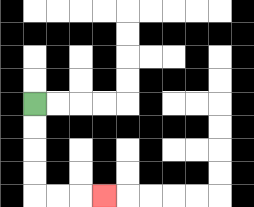{'start': '[1, 4]', 'end': '[4, 8]', 'path_directions': 'D,D,D,D,R,R,R', 'path_coordinates': '[[1, 4], [1, 5], [1, 6], [1, 7], [1, 8], [2, 8], [3, 8], [4, 8]]'}